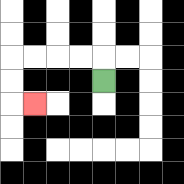{'start': '[4, 3]', 'end': '[1, 4]', 'path_directions': 'U,L,L,L,L,D,D,R', 'path_coordinates': '[[4, 3], [4, 2], [3, 2], [2, 2], [1, 2], [0, 2], [0, 3], [0, 4], [1, 4]]'}